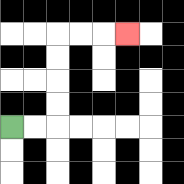{'start': '[0, 5]', 'end': '[5, 1]', 'path_directions': 'R,R,U,U,U,U,R,R,R', 'path_coordinates': '[[0, 5], [1, 5], [2, 5], [2, 4], [2, 3], [2, 2], [2, 1], [3, 1], [4, 1], [5, 1]]'}